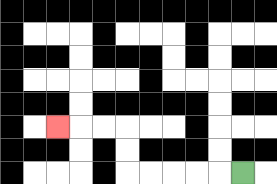{'start': '[10, 7]', 'end': '[2, 5]', 'path_directions': 'L,L,L,L,L,U,U,L,L,L', 'path_coordinates': '[[10, 7], [9, 7], [8, 7], [7, 7], [6, 7], [5, 7], [5, 6], [5, 5], [4, 5], [3, 5], [2, 5]]'}